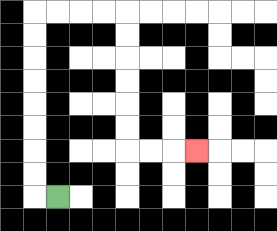{'start': '[2, 8]', 'end': '[8, 6]', 'path_directions': 'L,U,U,U,U,U,U,U,U,R,R,R,R,D,D,D,D,D,D,R,R,R', 'path_coordinates': '[[2, 8], [1, 8], [1, 7], [1, 6], [1, 5], [1, 4], [1, 3], [1, 2], [1, 1], [1, 0], [2, 0], [3, 0], [4, 0], [5, 0], [5, 1], [5, 2], [5, 3], [5, 4], [5, 5], [5, 6], [6, 6], [7, 6], [8, 6]]'}